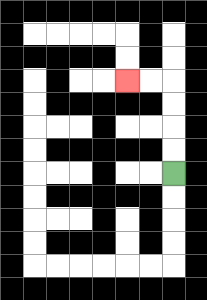{'start': '[7, 7]', 'end': '[5, 3]', 'path_directions': 'U,U,U,U,L,L', 'path_coordinates': '[[7, 7], [7, 6], [7, 5], [7, 4], [7, 3], [6, 3], [5, 3]]'}